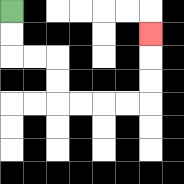{'start': '[0, 0]', 'end': '[6, 1]', 'path_directions': 'D,D,R,R,D,D,R,R,R,R,U,U,U', 'path_coordinates': '[[0, 0], [0, 1], [0, 2], [1, 2], [2, 2], [2, 3], [2, 4], [3, 4], [4, 4], [5, 4], [6, 4], [6, 3], [6, 2], [6, 1]]'}